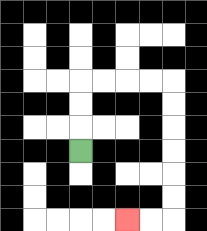{'start': '[3, 6]', 'end': '[5, 9]', 'path_directions': 'U,U,U,R,R,R,R,D,D,D,D,D,D,L,L', 'path_coordinates': '[[3, 6], [3, 5], [3, 4], [3, 3], [4, 3], [5, 3], [6, 3], [7, 3], [7, 4], [7, 5], [7, 6], [7, 7], [7, 8], [7, 9], [6, 9], [5, 9]]'}